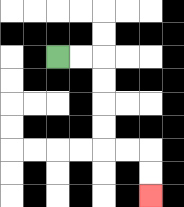{'start': '[2, 2]', 'end': '[6, 8]', 'path_directions': 'R,R,D,D,D,D,R,R,D,D', 'path_coordinates': '[[2, 2], [3, 2], [4, 2], [4, 3], [4, 4], [4, 5], [4, 6], [5, 6], [6, 6], [6, 7], [6, 8]]'}